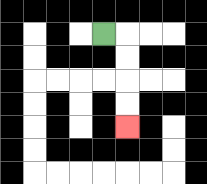{'start': '[4, 1]', 'end': '[5, 5]', 'path_directions': 'R,D,D,D,D', 'path_coordinates': '[[4, 1], [5, 1], [5, 2], [5, 3], [5, 4], [5, 5]]'}